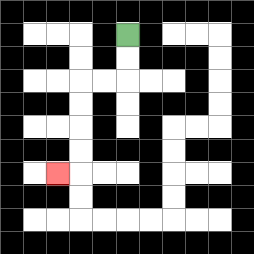{'start': '[5, 1]', 'end': '[2, 7]', 'path_directions': 'D,D,L,L,D,D,D,D,L', 'path_coordinates': '[[5, 1], [5, 2], [5, 3], [4, 3], [3, 3], [3, 4], [3, 5], [3, 6], [3, 7], [2, 7]]'}